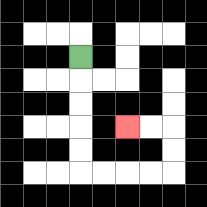{'start': '[3, 2]', 'end': '[5, 5]', 'path_directions': 'D,D,D,D,D,R,R,R,R,U,U,L,L', 'path_coordinates': '[[3, 2], [3, 3], [3, 4], [3, 5], [3, 6], [3, 7], [4, 7], [5, 7], [6, 7], [7, 7], [7, 6], [7, 5], [6, 5], [5, 5]]'}